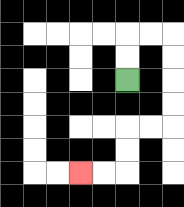{'start': '[5, 3]', 'end': '[3, 7]', 'path_directions': 'U,U,R,R,D,D,D,D,L,L,D,D,L,L', 'path_coordinates': '[[5, 3], [5, 2], [5, 1], [6, 1], [7, 1], [7, 2], [7, 3], [7, 4], [7, 5], [6, 5], [5, 5], [5, 6], [5, 7], [4, 7], [3, 7]]'}